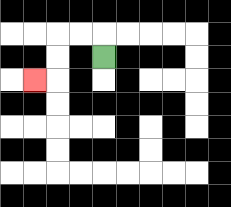{'start': '[4, 2]', 'end': '[1, 3]', 'path_directions': 'U,L,L,D,D,L', 'path_coordinates': '[[4, 2], [4, 1], [3, 1], [2, 1], [2, 2], [2, 3], [1, 3]]'}